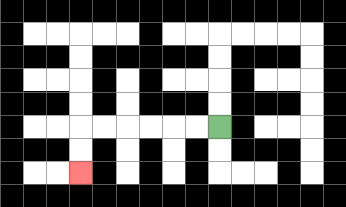{'start': '[9, 5]', 'end': '[3, 7]', 'path_directions': 'L,L,L,L,L,L,D,D', 'path_coordinates': '[[9, 5], [8, 5], [7, 5], [6, 5], [5, 5], [4, 5], [3, 5], [3, 6], [3, 7]]'}